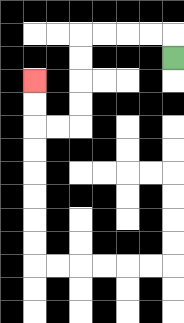{'start': '[7, 2]', 'end': '[1, 3]', 'path_directions': 'U,L,L,L,L,D,D,D,D,L,L,U,U', 'path_coordinates': '[[7, 2], [7, 1], [6, 1], [5, 1], [4, 1], [3, 1], [3, 2], [3, 3], [3, 4], [3, 5], [2, 5], [1, 5], [1, 4], [1, 3]]'}